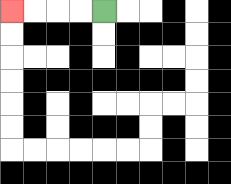{'start': '[4, 0]', 'end': '[0, 0]', 'path_directions': 'L,L,L,L', 'path_coordinates': '[[4, 0], [3, 0], [2, 0], [1, 0], [0, 0]]'}